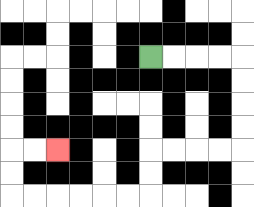{'start': '[6, 2]', 'end': '[2, 6]', 'path_directions': 'R,R,R,R,D,D,D,D,L,L,L,L,D,D,L,L,L,L,L,L,U,U,R,R', 'path_coordinates': '[[6, 2], [7, 2], [8, 2], [9, 2], [10, 2], [10, 3], [10, 4], [10, 5], [10, 6], [9, 6], [8, 6], [7, 6], [6, 6], [6, 7], [6, 8], [5, 8], [4, 8], [3, 8], [2, 8], [1, 8], [0, 8], [0, 7], [0, 6], [1, 6], [2, 6]]'}